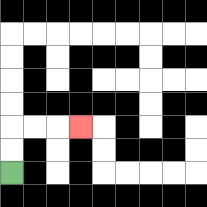{'start': '[0, 7]', 'end': '[3, 5]', 'path_directions': 'U,U,R,R,R', 'path_coordinates': '[[0, 7], [0, 6], [0, 5], [1, 5], [2, 5], [3, 5]]'}